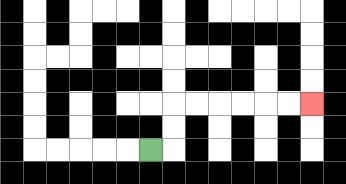{'start': '[6, 6]', 'end': '[13, 4]', 'path_directions': 'R,U,U,R,R,R,R,R,R', 'path_coordinates': '[[6, 6], [7, 6], [7, 5], [7, 4], [8, 4], [9, 4], [10, 4], [11, 4], [12, 4], [13, 4]]'}